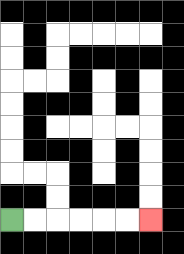{'start': '[0, 9]', 'end': '[6, 9]', 'path_directions': 'R,R,R,R,R,R', 'path_coordinates': '[[0, 9], [1, 9], [2, 9], [3, 9], [4, 9], [5, 9], [6, 9]]'}